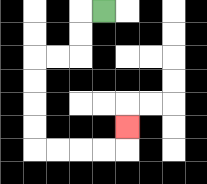{'start': '[4, 0]', 'end': '[5, 5]', 'path_directions': 'L,D,D,L,L,D,D,D,D,R,R,R,R,U', 'path_coordinates': '[[4, 0], [3, 0], [3, 1], [3, 2], [2, 2], [1, 2], [1, 3], [1, 4], [1, 5], [1, 6], [2, 6], [3, 6], [4, 6], [5, 6], [5, 5]]'}